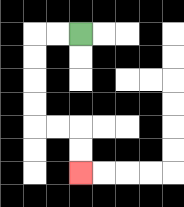{'start': '[3, 1]', 'end': '[3, 7]', 'path_directions': 'L,L,D,D,D,D,R,R,D,D', 'path_coordinates': '[[3, 1], [2, 1], [1, 1], [1, 2], [1, 3], [1, 4], [1, 5], [2, 5], [3, 5], [3, 6], [3, 7]]'}